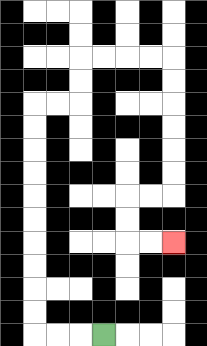{'start': '[4, 14]', 'end': '[7, 10]', 'path_directions': 'L,L,L,U,U,U,U,U,U,U,U,U,U,R,R,U,U,R,R,R,R,D,D,D,D,D,D,L,L,D,D,R,R', 'path_coordinates': '[[4, 14], [3, 14], [2, 14], [1, 14], [1, 13], [1, 12], [1, 11], [1, 10], [1, 9], [1, 8], [1, 7], [1, 6], [1, 5], [1, 4], [2, 4], [3, 4], [3, 3], [3, 2], [4, 2], [5, 2], [6, 2], [7, 2], [7, 3], [7, 4], [7, 5], [7, 6], [7, 7], [7, 8], [6, 8], [5, 8], [5, 9], [5, 10], [6, 10], [7, 10]]'}